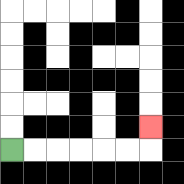{'start': '[0, 6]', 'end': '[6, 5]', 'path_directions': 'R,R,R,R,R,R,U', 'path_coordinates': '[[0, 6], [1, 6], [2, 6], [3, 6], [4, 6], [5, 6], [6, 6], [6, 5]]'}